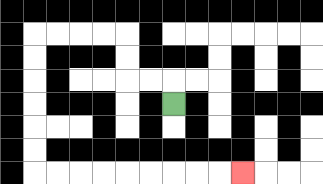{'start': '[7, 4]', 'end': '[10, 7]', 'path_directions': 'U,L,L,U,U,L,L,L,L,D,D,D,D,D,D,R,R,R,R,R,R,R,R,R', 'path_coordinates': '[[7, 4], [7, 3], [6, 3], [5, 3], [5, 2], [5, 1], [4, 1], [3, 1], [2, 1], [1, 1], [1, 2], [1, 3], [1, 4], [1, 5], [1, 6], [1, 7], [2, 7], [3, 7], [4, 7], [5, 7], [6, 7], [7, 7], [8, 7], [9, 7], [10, 7]]'}